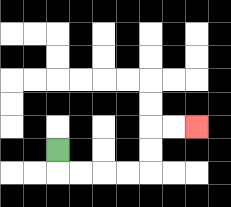{'start': '[2, 6]', 'end': '[8, 5]', 'path_directions': 'D,R,R,R,R,U,U,R,R', 'path_coordinates': '[[2, 6], [2, 7], [3, 7], [4, 7], [5, 7], [6, 7], [6, 6], [6, 5], [7, 5], [8, 5]]'}